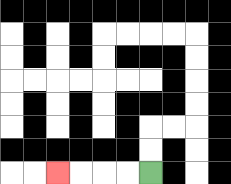{'start': '[6, 7]', 'end': '[2, 7]', 'path_directions': 'L,L,L,L', 'path_coordinates': '[[6, 7], [5, 7], [4, 7], [3, 7], [2, 7]]'}